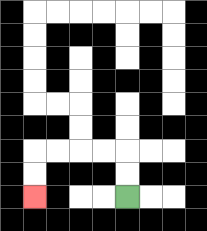{'start': '[5, 8]', 'end': '[1, 8]', 'path_directions': 'U,U,L,L,L,L,D,D', 'path_coordinates': '[[5, 8], [5, 7], [5, 6], [4, 6], [3, 6], [2, 6], [1, 6], [1, 7], [1, 8]]'}